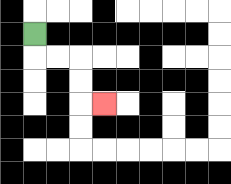{'start': '[1, 1]', 'end': '[4, 4]', 'path_directions': 'D,R,R,D,D,R', 'path_coordinates': '[[1, 1], [1, 2], [2, 2], [3, 2], [3, 3], [3, 4], [4, 4]]'}